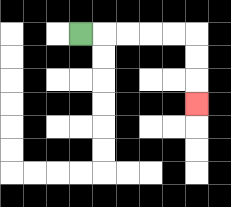{'start': '[3, 1]', 'end': '[8, 4]', 'path_directions': 'R,R,R,R,R,D,D,D', 'path_coordinates': '[[3, 1], [4, 1], [5, 1], [6, 1], [7, 1], [8, 1], [8, 2], [8, 3], [8, 4]]'}